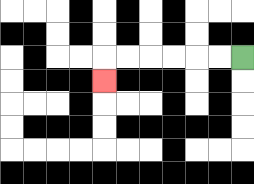{'start': '[10, 2]', 'end': '[4, 3]', 'path_directions': 'L,L,L,L,L,L,D', 'path_coordinates': '[[10, 2], [9, 2], [8, 2], [7, 2], [6, 2], [5, 2], [4, 2], [4, 3]]'}